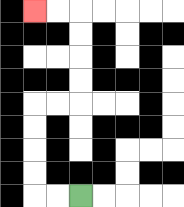{'start': '[3, 8]', 'end': '[1, 0]', 'path_directions': 'L,L,U,U,U,U,R,R,U,U,U,U,L,L', 'path_coordinates': '[[3, 8], [2, 8], [1, 8], [1, 7], [1, 6], [1, 5], [1, 4], [2, 4], [3, 4], [3, 3], [3, 2], [3, 1], [3, 0], [2, 0], [1, 0]]'}